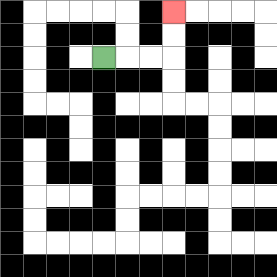{'start': '[4, 2]', 'end': '[7, 0]', 'path_directions': 'R,R,R,U,U', 'path_coordinates': '[[4, 2], [5, 2], [6, 2], [7, 2], [7, 1], [7, 0]]'}